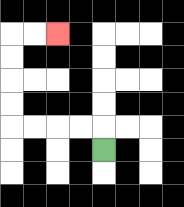{'start': '[4, 6]', 'end': '[2, 1]', 'path_directions': 'U,L,L,L,L,U,U,U,U,R,R', 'path_coordinates': '[[4, 6], [4, 5], [3, 5], [2, 5], [1, 5], [0, 5], [0, 4], [0, 3], [0, 2], [0, 1], [1, 1], [2, 1]]'}